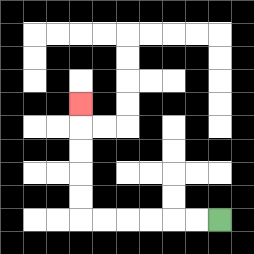{'start': '[9, 9]', 'end': '[3, 4]', 'path_directions': 'L,L,L,L,L,L,U,U,U,U,U', 'path_coordinates': '[[9, 9], [8, 9], [7, 9], [6, 9], [5, 9], [4, 9], [3, 9], [3, 8], [3, 7], [3, 6], [3, 5], [3, 4]]'}